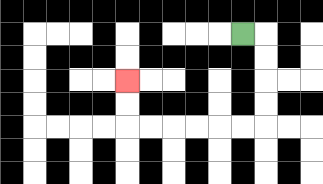{'start': '[10, 1]', 'end': '[5, 3]', 'path_directions': 'R,D,D,D,D,L,L,L,L,L,L,U,U', 'path_coordinates': '[[10, 1], [11, 1], [11, 2], [11, 3], [11, 4], [11, 5], [10, 5], [9, 5], [8, 5], [7, 5], [6, 5], [5, 5], [5, 4], [5, 3]]'}